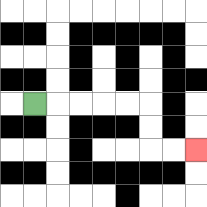{'start': '[1, 4]', 'end': '[8, 6]', 'path_directions': 'R,R,R,R,R,D,D,R,R', 'path_coordinates': '[[1, 4], [2, 4], [3, 4], [4, 4], [5, 4], [6, 4], [6, 5], [6, 6], [7, 6], [8, 6]]'}